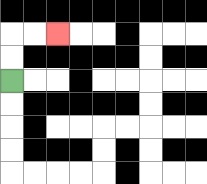{'start': '[0, 3]', 'end': '[2, 1]', 'path_directions': 'U,U,R,R', 'path_coordinates': '[[0, 3], [0, 2], [0, 1], [1, 1], [2, 1]]'}